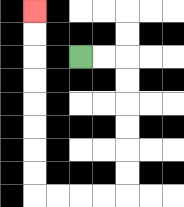{'start': '[3, 2]', 'end': '[1, 0]', 'path_directions': 'R,R,D,D,D,D,D,D,L,L,L,L,U,U,U,U,U,U,U,U', 'path_coordinates': '[[3, 2], [4, 2], [5, 2], [5, 3], [5, 4], [5, 5], [5, 6], [5, 7], [5, 8], [4, 8], [3, 8], [2, 8], [1, 8], [1, 7], [1, 6], [1, 5], [1, 4], [1, 3], [1, 2], [1, 1], [1, 0]]'}